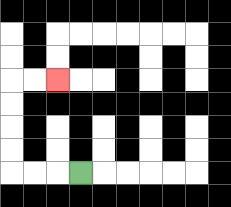{'start': '[3, 7]', 'end': '[2, 3]', 'path_directions': 'L,L,L,U,U,U,U,R,R', 'path_coordinates': '[[3, 7], [2, 7], [1, 7], [0, 7], [0, 6], [0, 5], [0, 4], [0, 3], [1, 3], [2, 3]]'}